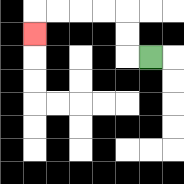{'start': '[6, 2]', 'end': '[1, 1]', 'path_directions': 'L,U,U,L,L,L,L,D', 'path_coordinates': '[[6, 2], [5, 2], [5, 1], [5, 0], [4, 0], [3, 0], [2, 0], [1, 0], [1, 1]]'}